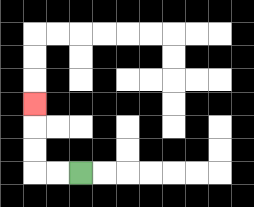{'start': '[3, 7]', 'end': '[1, 4]', 'path_directions': 'L,L,U,U,U', 'path_coordinates': '[[3, 7], [2, 7], [1, 7], [1, 6], [1, 5], [1, 4]]'}